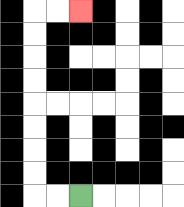{'start': '[3, 8]', 'end': '[3, 0]', 'path_directions': 'L,L,U,U,U,U,U,U,U,U,R,R', 'path_coordinates': '[[3, 8], [2, 8], [1, 8], [1, 7], [1, 6], [1, 5], [1, 4], [1, 3], [1, 2], [1, 1], [1, 0], [2, 0], [3, 0]]'}